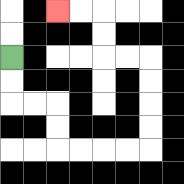{'start': '[0, 2]', 'end': '[2, 0]', 'path_directions': 'D,D,R,R,D,D,R,R,R,R,U,U,U,U,L,L,U,U,L,L', 'path_coordinates': '[[0, 2], [0, 3], [0, 4], [1, 4], [2, 4], [2, 5], [2, 6], [3, 6], [4, 6], [5, 6], [6, 6], [6, 5], [6, 4], [6, 3], [6, 2], [5, 2], [4, 2], [4, 1], [4, 0], [3, 0], [2, 0]]'}